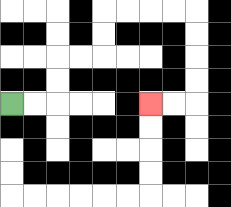{'start': '[0, 4]', 'end': '[6, 4]', 'path_directions': 'R,R,U,U,R,R,U,U,R,R,R,R,D,D,D,D,L,L', 'path_coordinates': '[[0, 4], [1, 4], [2, 4], [2, 3], [2, 2], [3, 2], [4, 2], [4, 1], [4, 0], [5, 0], [6, 0], [7, 0], [8, 0], [8, 1], [8, 2], [8, 3], [8, 4], [7, 4], [6, 4]]'}